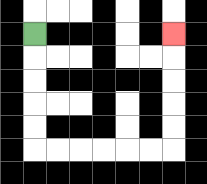{'start': '[1, 1]', 'end': '[7, 1]', 'path_directions': 'D,D,D,D,D,R,R,R,R,R,R,U,U,U,U,U', 'path_coordinates': '[[1, 1], [1, 2], [1, 3], [1, 4], [1, 5], [1, 6], [2, 6], [3, 6], [4, 6], [5, 6], [6, 6], [7, 6], [7, 5], [7, 4], [7, 3], [7, 2], [7, 1]]'}